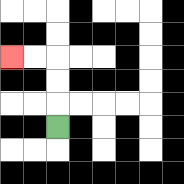{'start': '[2, 5]', 'end': '[0, 2]', 'path_directions': 'U,U,U,L,L', 'path_coordinates': '[[2, 5], [2, 4], [2, 3], [2, 2], [1, 2], [0, 2]]'}